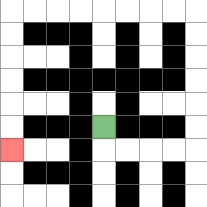{'start': '[4, 5]', 'end': '[0, 6]', 'path_directions': 'D,R,R,R,R,U,U,U,U,U,U,L,L,L,L,L,L,L,L,D,D,D,D,D,D', 'path_coordinates': '[[4, 5], [4, 6], [5, 6], [6, 6], [7, 6], [8, 6], [8, 5], [8, 4], [8, 3], [8, 2], [8, 1], [8, 0], [7, 0], [6, 0], [5, 0], [4, 0], [3, 0], [2, 0], [1, 0], [0, 0], [0, 1], [0, 2], [0, 3], [0, 4], [0, 5], [0, 6]]'}